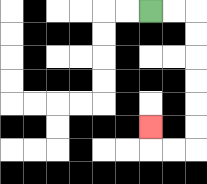{'start': '[6, 0]', 'end': '[6, 5]', 'path_directions': 'R,R,D,D,D,D,D,D,L,L,U', 'path_coordinates': '[[6, 0], [7, 0], [8, 0], [8, 1], [8, 2], [8, 3], [8, 4], [8, 5], [8, 6], [7, 6], [6, 6], [6, 5]]'}